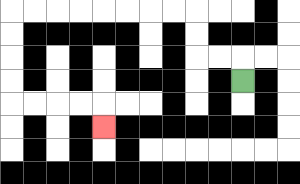{'start': '[10, 3]', 'end': '[4, 5]', 'path_directions': 'U,L,L,U,U,L,L,L,L,L,L,L,L,D,D,D,D,R,R,R,R,D', 'path_coordinates': '[[10, 3], [10, 2], [9, 2], [8, 2], [8, 1], [8, 0], [7, 0], [6, 0], [5, 0], [4, 0], [3, 0], [2, 0], [1, 0], [0, 0], [0, 1], [0, 2], [0, 3], [0, 4], [1, 4], [2, 4], [3, 4], [4, 4], [4, 5]]'}